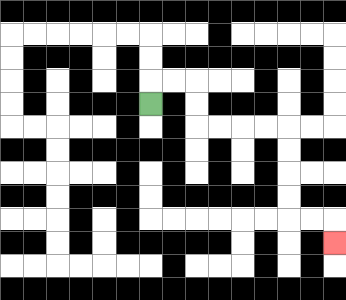{'start': '[6, 4]', 'end': '[14, 10]', 'path_directions': 'U,R,R,D,D,R,R,R,R,D,D,D,D,R,R,D', 'path_coordinates': '[[6, 4], [6, 3], [7, 3], [8, 3], [8, 4], [8, 5], [9, 5], [10, 5], [11, 5], [12, 5], [12, 6], [12, 7], [12, 8], [12, 9], [13, 9], [14, 9], [14, 10]]'}